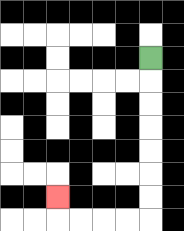{'start': '[6, 2]', 'end': '[2, 8]', 'path_directions': 'D,D,D,D,D,D,D,L,L,L,L,U', 'path_coordinates': '[[6, 2], [6, 3], [6, 4], [6, 5], [6, 6], [6, 7], [6, 8], [6, 9], [5, 9], [4, 9], [3, 9], [2, 9], [2, 8]]'}